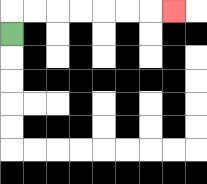{'start': '[0, 1]', 'end': '[7, 0]', 'path_directions': 'U,R,R,R,R,R,R,R', 'path_coordinates': '[[0, 1], [0, 0], [1, 0], [2, 0], [3, 0], [4, 0], [5, 0], [6, 0], [7, 0]]'}